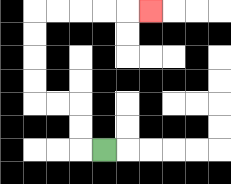{'start': '[4, 6]', 'end': '[6, 0]', 'path_directions': 'L,U,U,L,L,U,U,U,U,R,R,R,R,R', 'path_coordinates': '[[4, 6], [3, 6], [3, 5], [3, 4], [2, 4], [1, 4], [1, 3], [1, 2], [1, 1], [1, 0], [2, 0], [3, 0], [4, 0], [5, 0], [6, 0]]'}